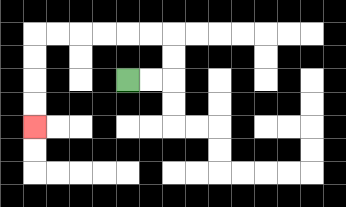{'start': '[5, 3]', 'end': '[1, 5]', 'path_directions': 'R,R,U,U,L,L,L,L,L,L,D,D,D,D', 'path_coordinates': '[[5, 3], [6, 3], [7, 3], [7, 2], [7, 1], [6, 1], [5, 1], [4, 1], [3, 1], [2, 1], [1, 1], [1, 2], [1, 3], [1, 4], [1, 5]]'}